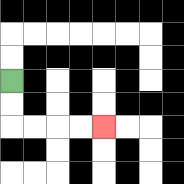{'start': '[0, 3]', 'end': '[4, 5]', 'path_directions': 'D,D,R,R,R,R', 'path_coordinates': '[[0, 3], [0, 4], [0, 5], [1, 5], [2, 5], [3, 5], [4, 5]]'}